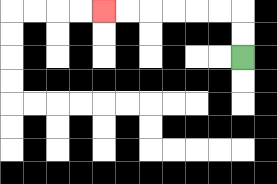{'start': '[10, 2]', 'end': '[4, 0]', 'path_directions': 'U,U,L,L,L,L,L,L', 'path_coordinates': '[[10, 2], [10, 1], [10, 0], [9, 0], [8, 0], [7, 0], [6, 0], [5, 0], [4, 0]]'}